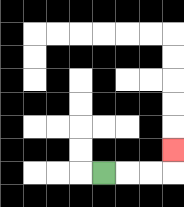{'start': '[4, 7]', 'end': '[7, 6]', 'path_directions': 'R,R,R,U', 'path_coordinates': '[[4, 7], [5, 7], [6, 7], [7, 7], [7, 6]]'}